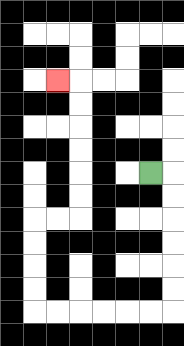{'start': '[6, 7]', 'end': '[2, 3]', 'path_directions': 'R,D,D,D,D,D,D,L,L,L,L,L,L,U,U,U,U,R,R,U,U,U,U,U,U,L', 'path_coordinates': '[[6, 7], [7, 7], [7, 8], [7, 9], [7, 10], [7, 11], [7, 12], [7, 13], [6, 13], [5, 13], [4, 13], [3, 13], [2, 13], [1, 13], [1, 12], [1, 11], [1, 10], [1, 9], [2, 9], [3, 9], [3, 8], [3, 7], [3, 6], [3, 5], [3, 4], [3, 3], [2, 3]]'}